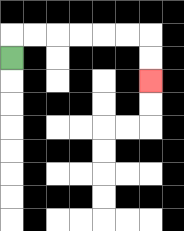{'start': '[0, 2]', 'end': '[6, 3]', 'path_directions': 'U,R,R,R,R,R,R,D,D', 'path_coordinates': '[[0, 2], [0, 1], [1, 1], [2, 1], [3, 1], [4, 1], [5, 1], [6, 1], [6, 2], [6, 3]]'}